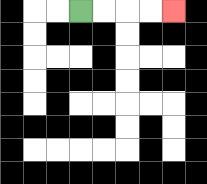{'start': '[3, 0]', 'end': '[7, 0]', 'path_directions': 'R,R,R,R', 'path_coordinates': '[[3, 0], [4, 0], [5, 0], [6, 0], [7, 0]]'}